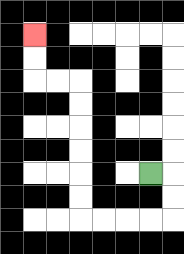{'start': '[6, 7]', 'end': '[1, 1]', 'path_directions': 'R,D,D,L,L,L,L,U,U,U,U,U,U,L,L,U,U', 'path_coordinates': '[[6, 7], [7, 7], [7, 8], [7, 9], [6, 9], [5, 9], [4, 9], [3, 9], [3, 8], [3, 7], [3, 6], [3, 5], [3, 4], [3, 3], [2, 3], [1, 3], [1, 2], [1, 1]]'}